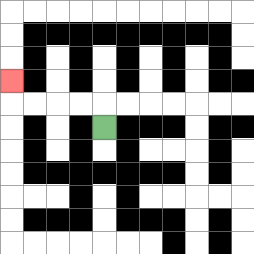{'start': '[4, 5]', 'end': '[0, 3]', 'path_directions': 'U,L,L,L,L,U', 'path_coordinates': '[[4, 5], [4, 4], [3, 4], [2, 4], [1, 4], [0, 4], [0, 3]]'}